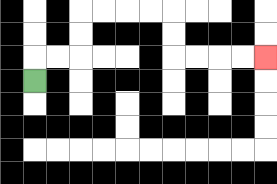{'start': '[1, 3]', 'end': '[11, 2]', 'path_directions': 'U,R,R,U,U,R,R,R,R,D,D,R,R,R,R', 'path_coordinates': '[[1, 3], [1, 2], [2, 2], [3, 2], [3, 1], [3, 0], [4, 0], [5, 0], [6, 0], [7, 0], [7, 1], [7, 2], [8, 2], [9, 2], [10, 2], [11, 2]]'}